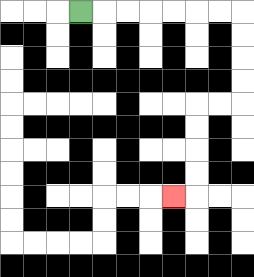{'start': '[3, 0]', 'end': '[7, 8]', 'path_directions': 'R,R,R,R,R,R,R,D,D,D,D,L,L,D,D,D,D,L', 'path_coordinates': '[[3, 0], [4, 0], [5, 0], [6, 0], [7, 0], [8, 0], [9, 0], [10, 0], [10, 1], [10, 2], [10, 3], [10, 4], [9, 4], [8, 4], [8, 5], [8, 6], [8, 7], [8, 8], [7, 8]]'}